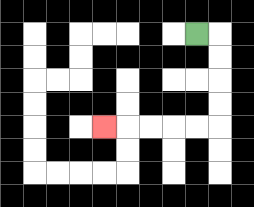{'start': '[8, 1]', 'end': '[4, 5]', 'path_directions': 'R,D,D,D,D,L,L,L,L,L', 'path_coordinates': '[[8, 1], [9, 1], [9, 2], [9, 3], [9, 4], [9, 5], [8, 5], [7, 5], [6, 5], [5, 5], [4, 5]]'}